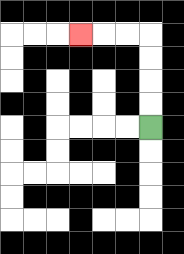{'start': '[6, 5]', 'end': '[3, 1]', 'path_directions': 'U,U,U,U,L,L,L', 'path_coordinates': '[[6, 5], [6, 4], [6, 3], [6, 2], [6, 1], [5, 1], [4, 1], [3, 1]]'}